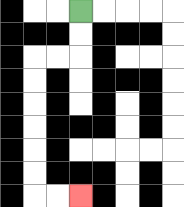{'start': '[3, 0]', 'end': '[3, 8]', 'path_directions': 'D,D,L,L,D,D,D,D,D,D,R,R', 'path_coordinates': '[[3, 0], [3, 1], [3, 2], [2, 2], [1, 2], [1, 3], [1, 4], [1, 5], [1, 6], [1, 7], [1, 8], [2, 8], [3, 8]]'}